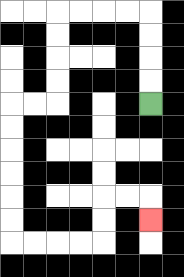{'start': '[6, 4]', 'end': '[6, 9]', 'path_directions': 'U,U,U,U,L,L,L,L,D,D,D,D,L,L,D,D,D,D,D,D,R,R,R,R,U,U,R,R,D', 'path_coordinates': '[[6, 4], [6, 3], [6, 2], [6, 1], [6, 0], [5, 0], [4, 0], [3, 0], [2, 0], [2, 1], [2, 2], [2, 3], [2, 4], [1, 4], [0, 4], [0, 5], [0, 6], [0, 7], [0, 8], [0, 9], [0, 10], [1, 10], [2, 10], [3, 10], [4, 10], [4, 9], [4, 8], [5, 8], [6, 8], [6, 9]]'}